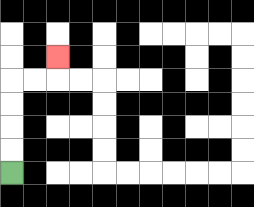{'start': '[0, 7]', 'end': '[2, 2]', 'path_directions': 'U,U,U,U,R,R,U', 'path_coordinates': '[[0, 7], [0, 6], [0, 5], [0, 4], [0, 3], [1, 3], [2, 3], [2, 2]]'}